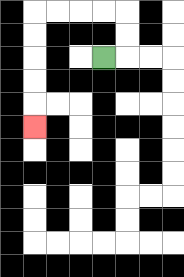{'start': '[4, 2]', 'end': '[1, 5]', 'path_directions': 'R,U,U,L,L,L,L,D,D,D,D,D', 'path_coordinates': '[[4, 2], [5, 2], [5, 1], [5, 0], [4, 0], [3, 0], [2, 0], [1, 0], [1, 1], [1, 2], [1, 3], [1, 4], [1, 5]]'}